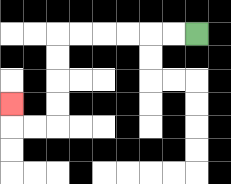{'start': '[8, 1]', 'end': '[0, 4]', 'path_directions': 'L,L,L,L,L,L,D,D,D,D,L,L,U', 'path_coordinates': '[[8, 1], [7, 1], [6, 1], [5, 1], [4, 1], [3, 1], [2, 1], [2, 2], [2, 3], [2, 4], [2, 5], [1, 5], [0, 5], [0, 4]]'}